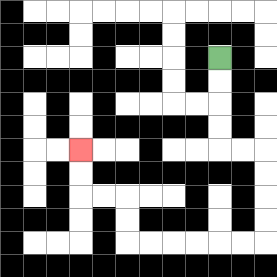{'start': '[9, 2]', 'end': '[3, 6]', 'path_directions': 'D,D,D,D,R,R,D,D,D,D,L,L,L,L,L,L,U,U,L,L,U,U', 'path_coordinates': '[[9, 2], [9, 3], [9, 4], [9, 5], [9, 6], [10, 6], [11, 6], [11, 7], [11, 8], [11, 9], [11, 10], [10, 10], [9, 10], [8, 10], [7, 10], [6, 10], [5, 10], [5, 9], [5, 8], [4, 8], [3, 8], [3, 7], [3, 6]]'}